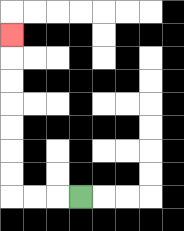{'start': '[3, 8]', 'end': '[0, 1]', 'path_directions': 'L,L,L,U,U,U,U,U,U,U', 'path_coordinates': '[[3, 8], [2, 8], [1, 8], [0, 8], [0, 7], [0, 6], [0, 5], [0, 4], [0, 3], [0, 2], [0, 1]]'}